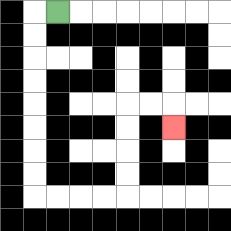{'start': '[2, 0]', 'end': '[7, 5]', 'path_directions': 'L,D,D,D,D,D,D,D,D,R,R,R,R,U,U,U,U,R,R,D', 'path_coordinates': '[[2, 0], [1, 0], [1, 1], [1, 2], [1, 3], [1, 4], [1, 5], [1, 6], [1, 7], [1, 8], [2, 8], [3, 8], [4, 8], [5, 8], [5, 7], [5, 6], [5, 5], [5, 4], [6, 4], [7, 4], [7, 5]]'}